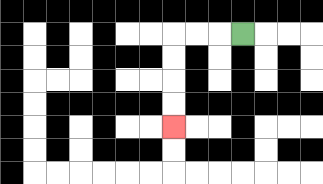{'start': '[10, 1]', 'end': '[7, 5]', 'path_directions': 'L,L,L,D,D,D,D', 'path_coordinates': '[[10, 1], [9, 1], [8, 1], [7, 1], [7, 2], [7, 3], [7, 4], [7, 5]]'}